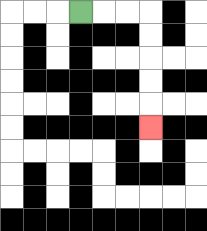{'start': '[3, 0]', 'end': '[6, 5]', 'path_directions': 'R,R,R,D,D,D,D,D', 'path_coordinates': '[[3, 0], [4, 0], [5, 0], [6, 0], [6, 1], [6, 2], [6, 3], [6, 4], [6, 5]]'}